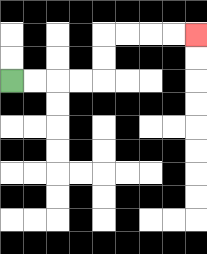{'start': '[0, 3]', 'end': '[8, 1]', 'path_directions': 'R,R,R,R,U,U,R,R,R,R', 'path_coordinates': '[[0, 3], [1, 3], [2, 3], [3, 3], [4, 3], [4, 2], [4, 1], [5, 1], [6, 1], [7, 1], [8, 1]]'}